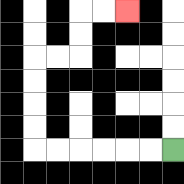{'start': '[7, 6]', 'end': '[5, 0]', 'path_directions': 'L,L,L,L,L,L,U,U,U,U,R,R,U,U,R,R', 'path_coordinates': '[[7, 6], [6, 6], [5, 6], [4, 6], [3, 6], [2, 6], [1, 6], [1, 5], [1, 4], [1, 3], [1, 2], [2, 2], [3, 2], [3, 1], [3, 0], [4, 0], [5, 0]]'}